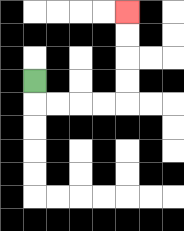{'start': '[1, 3]', 'end': '[5, 0]', 'path_directions': 'D,R,R,R,R,U,U,U,U', 'path_coordinates': '[[1, 3], [1, 4], [2, 4], [3, 4], [4, 4], [5, 4], [5, 3], [5, 2], [5, 1], [5, 0]]'}